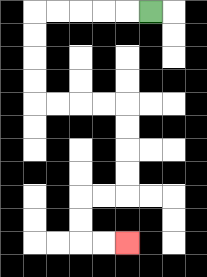{'start': '[6, 0]', 'end': '[5, 10]', 'path_directions': 'L,L,L,L,L,D,D,D,D,R,R,R,R,D,D,D,D,L,L,D,D,R,R', 'path_coordinates': '[[6, 0], [5, 0], [4, 0], [3, 0], [2, 0], [1, 0], [1, 1], [1, 2], [1, 3], [1, 4], [2, 4], [3, 4], [4, 4], [5, 4], [5, 5], [5, 6], [5, 7], [5, 8], [4, 8], [3, 8], [3, 9], [3, 10], [4, 10], [5, 10]]'}